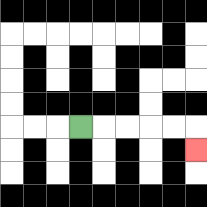{'start': '[3, 5]', 'end': '[8, 6]', 'path_directions': 'R,R,R,R,R,D', 'path_coordinates': '[[3, 5], [4, 5], [5, 5], [6, 5], [7, 5], [8, 5], [8, 6]]'}